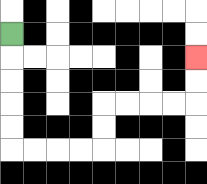{'start': '[0, 1]', 'end': '[8, 2]', 'path_directions': 'D,D,D,D,D,R,R,R,R,U,U,R,R,R,R,U,U', 'path_coordinates': '[[0, 1], [0, 2], [0, 3], [0, 4], [0, 5], [0, 6], [1, 6], [2, 6], [3, 6], [4, 6], [4, 5], [4, 4], [5, 4], [6, 4], [7, 4], [8, 4], [8, 3], [8, 2]]'}